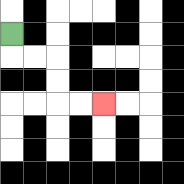{'start': '[0, 1]', 'end': '[4, 4]', 'path_directions': 'D,R,R,D,D,R,R', 'path_coordinates': '[[0, 1], [0, 2], [1, 2], [2, 2], [2, 3], [2, 4], [3, 4], [4, 4]]'}